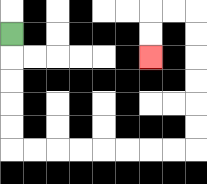{'start': '[0, 1]', 'end': '[6, 2]', 'path_directions': 'D,D,D,D,D,R,R,R,R,R,R,R,R,U,U,U,U,U,U,L,L,D,D', 'path_coordinates': '[[0, 1], [0, 2], [0, 3], [0, 4], [0, 5], [0, 6], [1, 6], [2, 6], [3, 6], [4, 6], [5, 6], [6, 6], [7, 6], [8, 6], [8, 5], [8, 4], [8, 3], [8, 2], [8, 1], [8, 0], [7, 0], [6, 0], [6, 1], [6, 2]]'}